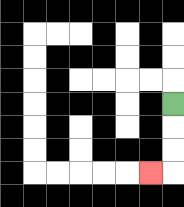{'start': '[7, 4]', 'end': '[6, 7]', 'path_directions': 'D,D,D,L', 'path_coordinates': '[[7, 4], [7, 5], [7, 6], [7, 7], [6, 7]]'}